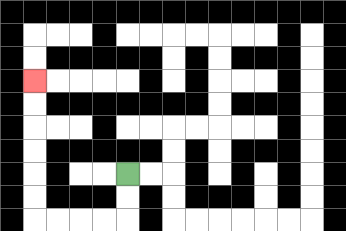{'start': '[5, 7]', 'end': '[1, 3]', 'path_directions': 'D,D,L,L,L,L,U,U,U,U,U,U', 'path_coordinates': '[[5, 7], [5, 8], [5, 9], [4, 9], [3, 9], [2, 9], [1, 9], [1, 8], [1, 7], [1, 6], [1, 5], [1, 4], [1, 3]]'}